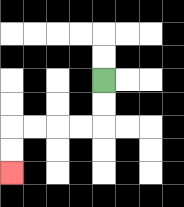{'start': '[4, 3]', 'end': '[0, 7]', 'path_directions': 'D,D,L,L,L,L,D,D', 'path_coordinates': '[[4, 3], [4, 4], [4, 5], [3, 5], [2, 5], [1, 5], [0, 5], [0, 6], [0, 7]]'}